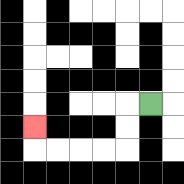{'start': '[6, 4]', 'end': '[1, 5]', 'path_directions': 'L,D,D,L,L,L,L,U', 'path_coordinates': '[[6, 4], [5, 4], [5, 5], [5, 6], [4, 6], [3, 6], [2, 6], [1, 6], [1, 5]]'}